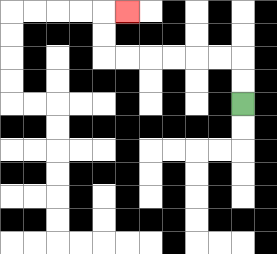{'start': '[10, 4]', 'end': '[5, 0]', 'path_directions': 'U,U,L,L,L,L,L,L,U,U,R', 'path_coordinates': '[[10, 4], [10, 3], [10, 2], [9, 2], [8, 2], [7, 2], [6, 2], [5, 2], [4, 2], [4, 1], [4, 0], [5, 0]]'}